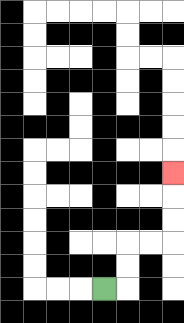{'start': '[4, 12]', 'end': '[7, 7]', 'path_directions': 'R,U,U,R,R,U,U,U', 'path_coordinates': '[[4, 12], [5, 12], [5, 11], [5, 10], [6, 10], [7, 10], [7, 9], [7, 8], [7, 7]]'}